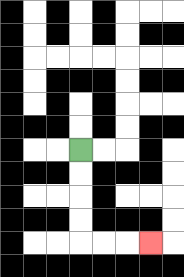{'start': '[3, 6]', 'end': '[6, 10]', 'path_directions': 'D,D,D,D,R,R,R', 'path_coordinates': '[[3, 6], [3, 7], [3, 8], [3, 9], [3, 10], [4, 10], [5, 10], [6, 10]]'}